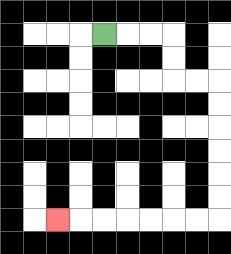{'start': '[4, 1]', 'end': '[2, 9]', 'path_directions': 'R,R,R,D,D,R,R,D,D,D,D,D,D,L,L,L,L,L,L,L', 'path_coordinates': '[[4, 1], [5, 1], [6, 1], [7, 1], [7, 2], [7, 3], [8, 3], [9, 3], [9, 4], [9, 5], [9, 6], [9, 7], [9, 8], [9, 9], [8, 9], [7, 9], [6, 9], [5, 9], [4, 9], [3, 9], [2, 9]]'}